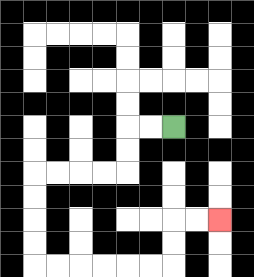{'start': '[7, 5]', 'end': '[9, 9]', 'path_directions': 'L,L,D,D,L,L,L,L,D,D,D,D,R,R,R,R,R,R,U,U,R,R', 'path_coordinates': '[[7, 5], [6, 5], [5, 5], [5, 6], [5, 7], [4, 7], [3, 7], [2, 7], [1, 7], [1, 8], [1, 9], [1, 10], [1, 11], [2, 11], [3, 11], [4, 11], [5, 11], [6, 11], [7, 11], [7, 10], [7, 9], [8, 9], [9, 9]]'}